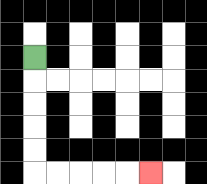{'start': '[1, 2]', 'end': '[6, 7]', 'path_directions': 'D,D,D,D,D,R,R,R,R,R', 'path_coordinates': '[[1, 2], [1, 3], [1, 4], [1, 5], [1, 6], [1, 7], [2, 7], [3, 7], [4, 7], [5, 7], [6, 7]]'}